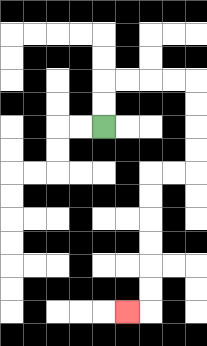{'start': '[4, 5]', 'end': '[5, 13]', 'path_directions': 'U,U,R,R,R,R,D,D,D,D,L,L,D,D,D,D,D,D,L', 'path_coordinates': '[[4, 5], [4, 4], [4, 3], [5, 3], [6, 3], [7, 3], [8, 3], [8, 4], [8, 5], [8, 6], [8, 7], [7, 7], [6, 7], [6, 8], [6, 9], [6, 10], [6, 11], [6, 12], [6, 13], [5, 13]]'}